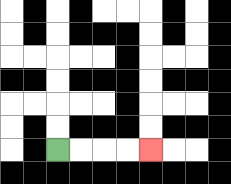{'start': '[2, 6]', 'end': '[6, 6]', 'path_directions': 'R,R,R,R', 'path_coordinates': '[[2, 6], [3, 6], [4, 6], [5, 6], [6, 6]]'}